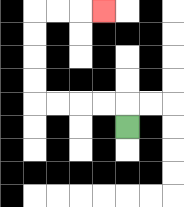{'start': '[5, 5]', 'end': '[4, 0]', 'path_directions': 'U,L,L,L,L,U,U,U,U,R,R,R', 'path_coordinates': '[[5, 5], [5, 4], [4, 4], [3, 4], [2, 4], [1, 4], [1, 3], [1, 2], [1, 1], [1, 0], [2, 0], [3, 0], [4, 0]]'}